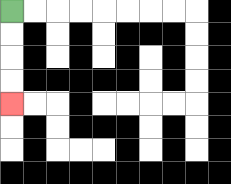{'start': '[0, 0]', 'end': '[0, 4]', 'path_directions': 'D,D,D,D', 'path_coordinates': '[[0, 0], [0, 1], [0, 2], [0, 3], [0, 4]]'}